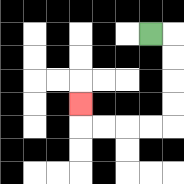{'start': '[6, 1]', 'end': '[3, 4]', 'path_directions': 'R,D,D,D,D,L,L,L,L,U', 'path_coordinates': '[[6, 1], [7, 1], [7, 2], [7, 3], [7, 4], [7, 5], [6, 5], [5, 5], [4, 5], [3, 5], [3, 4]]'}